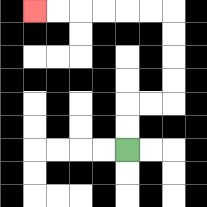{'start': '[5, 6]', 'end': '[1, 0]', 'path_directions': 'U,U,R,R,U,U,U,U,L,L,L,L,L,L', 'path_coordinates': '[[5, 6], [5, 5], [5, 4], [6, 4], [7, 4], [7, 3], [7, 2], [7, 1], [7, 0], [6, 0], [5, 0], [4, 0], [3, 0], [2, 0], [1, 0]]'}